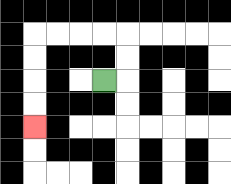{'start': '[4, 3]', 'end': '[1, 5]', 'path_directions': 'R,U,U,L,L,L,L,D,D,D,D', 'path_coordinates': '[[4, 3], [5, 3], [5, 2], [5, 1], [4, 1], [3, 1], [2, 1], [1, 1], [1, 2], [1, 3], [1, 4], [1, 5]]'}